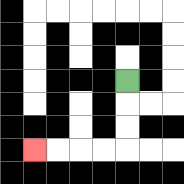{'start': '[5, 3]', 'end': '[1, 6]', 'path_directions': 'D,D,D,L,L,L,L', 'path_coordinates': '[[5, 3], [5, 4], [5, 5], [5, 6], [4, 6], [3, 6], [2, 6], [1, 6]]'}